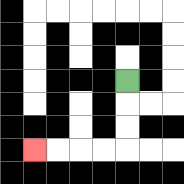{'start': '[5, 3]', 'end': '[1, 6]', 'path_directions': 'D,D,D,L,L,L,L', 'path_coordinates': '[[5, 3], [5, 4], [5, 5], [5, 6], [4, 6], [3, 6], [2, 6], [1, 6]]'}